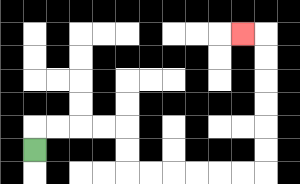{'start': '[1, 6]', 'end': '[10, 1]', 'path_directions': 'U,R,R,R,R,D,D,R,R,R,R,R,R,U,U,U,U,U,U,L', 'path_coordinates': '[[1, 6], [1, 5], [2, 5], [3, 5], [4, 5], [5, 5], [5, 6], [5, 7], [6, 7], [7, 7], [8, 7], [9, 7], [10, 7], [11, 7], [11, 6], [11, 5], [11, 4], [11, 3], [11, 2], [11, 1], [10, 1]]'}